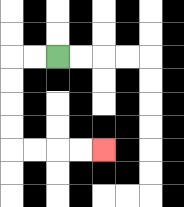{'start': '[2, 2]', 'end': '[4, 6]', 'path_directions': 'L,L,D,D,D,D,R,R,R,R', 'path_coordinates': '[[2, 2], [1, 2], [0, 2], [0, 3], [0, 4], [0, 5], [0, 6], [1, 6], [2, 6], [3, 6], [4, 6]]'}